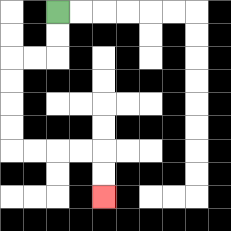{'start': '[2, 0]', 'end': '[4, 8]', 'path_directions': 'D,D,L,L,D,D,D,D,R,R,R,R,D,D', 'path_coordinates': '[[2, 0], [2, 1], [2, 2], [1, 2], [0, 2], [0, 3], [0, 4], [0, 5], [0, 6], [1, 6], [2, 6], [3, 6], [4, 6], [4, 7], [4, 8]]'}